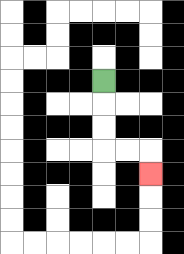{'start': '[4, 3]', 'end': '[6, 7]', 'path_directions': 'D,D,D,R,R,D', 'path_coordinates': '[[4, 3], [4, 4], [4, 5], [4, 6], [5, 6], [6, 6], [6, 7]]'}